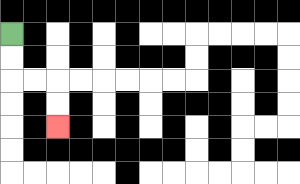{'start': '[0, 1]', 'end': '[2, 5]', 'path_directions': 'D,D,R,R,D,D', 'path_coordinates': '[[0, 1], [0, 2], [0, 3], [1, 3], [2, 3], [2, 4], [2, 5]]'}